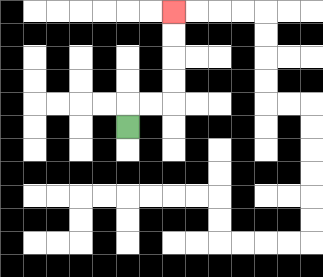{'start': '[5, 5]', 'end': '[7, 0]', 'path_directions': 'U,R,R,U,U,U,U', 'path_coordinates': '[[5, 5], [5, 4], [6, 4], [7, 4], [7, 3], [7, 2], [7, 1], [7, 0]]'}